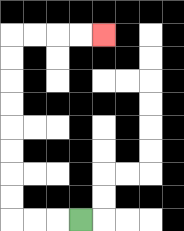{'start': '[3, 9]', 'end': '[4, 1]', 'path_directions': 'L,L,L,U,U,U,U,U,U,U,U,R,R,R,R', 'path_coordinates': '[[3, 9], [2, 9], [1, 9], [0, 9], [0, 8], [0, 7], [0, 6], [0, 5], [0, 4], [0, 3], [0, 2], [0, 1], [1, 1], [2, 1], [3, 1], [4, 1]]'}